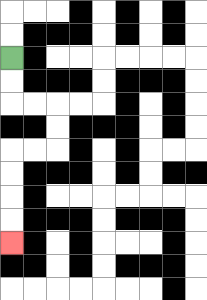{'start': '[0, 2]', 'end': '[0, 10]', 'path_directions': 'D,D,R,R,D,D,L,L,D,D,D,D', 'path_coordinates': '[[0, 2], [0, 3], [0, 4], [1, 4], [2, 4], [2, 5], [2, 6], [1, 6], [0, 6], [0, 7], [0, 8], [0, 9], [0, 10]]'}